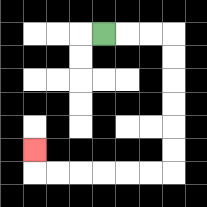{'start': '[4, 1]', 'end': '[1, 6]', 'path_directions': 'R,R,R,D,D,D,D,D,D,L,L,L,L,L,L,U', 'path_coordinates': '[[4, 1], [5, 1], [6, 1], [7, 1], [7, 2], [7, 3], [7, 4], [7, 5], [7, 6], [7, 7], [6, 7], [5, 7], [4, 7], [3, 7], [2, 7], [1, 7], [1, 6]]'}